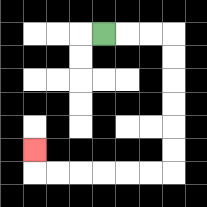{'start': '[4, 1]', 'end': '[1, 6]', 'path_directions': 'R,R,R,D,D,D,D,D,D,L,L,L,L,L,L,U', 'path_coordinates': '[[4, 1], [5, 1], [6, 1], [7, 1], [7, 2], [7, 3], [7, 4], [7, 5], [7, 6], [7, 7], [6, 7], [5, 7], [4, 7], [3, 7], [2, 7], [1, 7], [1, 6]]'}